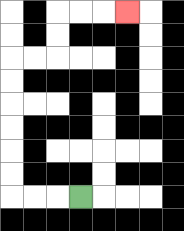{'start': '[3, 8]', 'end': '[5, 0]', 'path_directions': 'L,L,L,U,U,U,U,U,U,R,R,U,U,R,R,R', 'path_coordinates': '[[3, 8], [2, 8], [1, 8], [0, 8], [0, 7], [0, 6], [0, 5], [0, 4], [0, 3], [0, 2], [1, 2], [2, 2], [2, 1], [2, 0], [3, 0], [4, 0], [5, 0]]'}